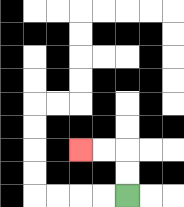{'start': '[5, 8]', 'end': '[3, 6]', 'path_directions': 'U,U,L,L', 'path_coordinates': '[[5, 8], [5, 7], [5, 6], [4, 6], [3, 6]]'}